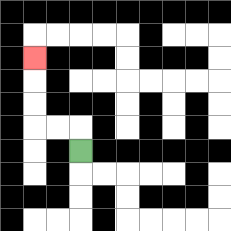{'start': '[3, 6]', 'end': '[1, 2]', 'path_directions': 'U,L,L,U,U,U', 'path_coordinates': '[[3, 6], [3, 5], [2, 5], [1, 5], [1, 4], [1, 3], [1, 2]]'}